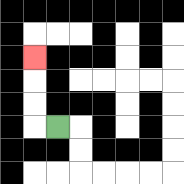{'start': '[2, 5]', 'end': '[1, 2]', 'path_directions': 'L,U,U,U', 'path_coordinates': '[[2, 5], [1, 5], [1, 4], [1, 3], [1, 2]]'}